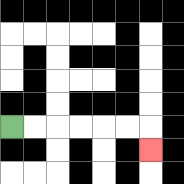{'start': '[0, 5]', 'end': '[6, 6]', 'path_directions': 'R,R,R,R,R,R,D', 'path_coordinates': '[[0, 5], [1, 5], [2, 5], [3, 5], [4, 5], [5, 5], [6, 5], [6, 6]]'}